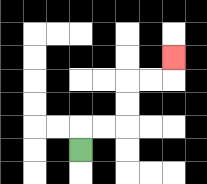{'start': '[3, 6]', 'end': '[7, 2]', 'path_directions': 'U,R,R,U,U,R,R,U', 'path_coordinates': '[[3, 6], [3, 5], [4, 5], [5, 5], [5, 4], [5, 3], [6, 3], [7, 3], [7, 2]]'}